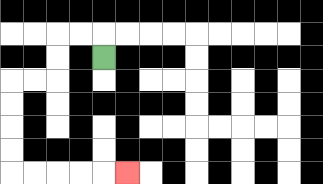{'start': '[4, 2]', 'end': '[5, 7]', 'path_directions': 'U,L,L,D,D,L,L,D,D,D,D,R,R,R,R,R', 'path_coordinates': '[[4, 2], [4, 1], [3, 1], [2, 1], [2, 2], [2, 3], [1, 3], [0, 3], [0, 4], [0, 5], [0, 6], [0, 7], [1, 7], [2, 7], [3, 7], [4, 7], [5, 7]]'}